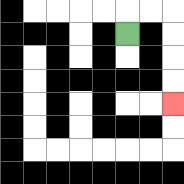{'start': '[5, 1]', 'end': '[7, 4]', 'path_directions': 'U,R,R,D,D,D,D', 'path_coordinates': '[[5, 1], [5, 0], [6, 0], [7, 0], [7, 1], [7, 2], [7, 3], [7, 4]]'}